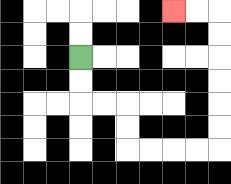{'start': '[3, 2]', 'end': '[7, 0]', 'path_directions': 'D,D,R,R,D,D,R,R,R,R,U,U,U,U,U,U,L,L', 'path_coordinates': '[[3, 2], [3, 3], [3, 4], [4, 4], [5, 4], [5, 5], [5, 6], [6, 6], [7, 6], [8, 6], [9, 6], [9, 5], [9, 4], [9, 3], [9, 2], [9, 1], [9, 0], [8, 0], [7, 0]]'}